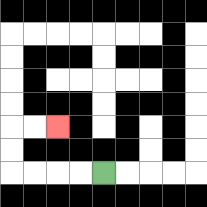{'start': '[4, 7]', 'end': '[2, 5]', 'path_directions': 'L,L,L,L,U,U,R,R', 'path_coordinates': '[[4, 7], [3, 7], [2, 7], [1, 7], [0, 7], [0, 6], [0, 5], [1, 5], [2, 5]]'}